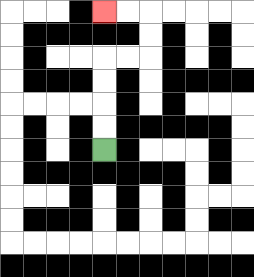{'start': '[4, 6]', 'end': '[4, 0]', 'path_directions': 'U,U,U,U,R,R,U,U,L,L', 'path_coordinates': '[[4, 6], [4, 5], [4, 4], [4, 3], [4, 2], [5, 2], [6, 2], [6, 1], [6, 0], [5, 0], [4, 0]]'}